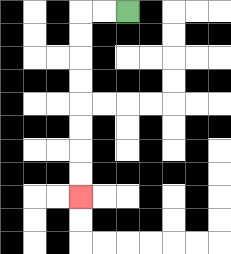{'start': '[5, 0]', 'end': '[3, 8]', 'path_directions': 'L,L,D,D,D,D,D,D,D,D', 'path_coordinates': '[[5, 0], [4, 0], [3, 0], [3, 1], [3, 2], [3, 3], [3, 4], [3, 5], [3, 6], [3, 7], [3, 8]]'}